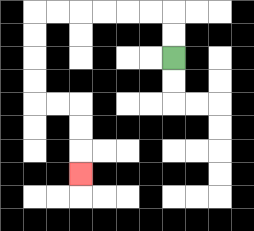{'start': '[7, 2]', 'end': '[3, 7]', 'path_directions': 'U,U,L,L,L,L,L,L,D,D,D,D,R,R,D,D,D', 'path_coordinates': '[[7, 2], [7, 1], [7, 0], [6, 0], [5, 0], [4, 0], [3, 0], [2, 0], [1, 0], [1, 1], [1, 2], [1, 3], [1, 4], [2, 4], [3, 4], [3, 5], [3, 6], [3, 7]]'}